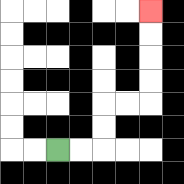{'start': '[2, 6]', 'end': '[6, 0]', 'path_directions': 'R,R,U,U,R,R,U,U,U,U', 'path_coordinates': '[[2, 6], [3, 6], [4, 6], [4, 5], [4, 4], [5, 4], [6, 4], [6, 3], [6, 2], [6, 1], [6, 0]]'}